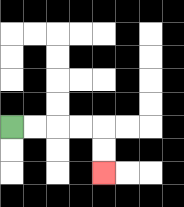{'start': '[0, 5]', 'end': '[4, 7]', 'path_directions': 'R,R,R,R,D,D', 'path_coordinates': '[[0, 5], [1, 5], [2, 5], [3, 5], [4, 5], [4, 6], [4, 7]]'}